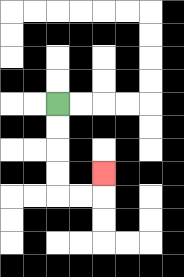{'start': '[2, 4]', 'end': '[4, 7]', 'path_directions': 'D,D,D,D,R,R,U', 'path_coordinates': '[[2, 4], [2, 5], [2, 6], [2, 7], [2, 8], [3, 8], [4, 8], [4, 7]]'}